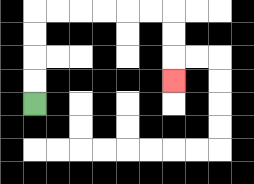{'start': '[1, 4]', 'end': '[7, 3]', 'path_directions': 'U,U,U,U,R,R,R,R,R,R,D,D,D', 'path_coordinates': '[[1, 4], [1, 3], [1, 2], [1, 1], [1, 0], [2, 0], [3, 0], [4, 0], [5, 0], [6, 0], [7, 0], [7, 1], [7, 2], [7, 3]]'}